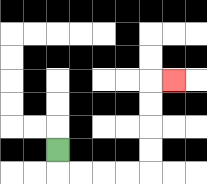{'start': '[2, 6]', 'end': '[7, 3]', 'path_directions': 'D,R,R,R,R,U,U,U,U,R', 'path_coordinates': '[[2, 6], [2, 7], [3, 7], [4, 7], [5, 7], [6, 7], [6, 6], [6, 5], [6, 4], [6, 3], [7, 3]]'}